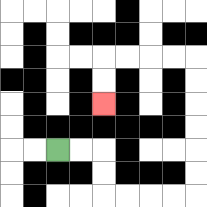{'start': '[2, 6]', 'end': '[4, 4]', 'path_directions': 'R,R,D,D,R,R,R,R,U,U,U,U,U,U,L,L,L,L,D,D', 'path_coordinates': '[[2, 6], [3, 6], [4, 6], [4, 7], [4, 8], [5, 8], [6, 8], [7, 8], [8, 8], [8, 7], [8, 6], [8, 5], [8, 4], [8, 3], [8, 2], [7, 2], [6, 2], [5, 2], [4, 2], [4, 3], [4, 4]]'}